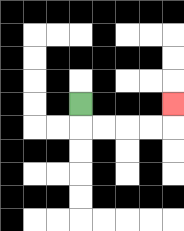{'start': '[3, 4]', 'end': '[7, 4]', 'path_directions': 'D,R,R,R,R,U', 'path_coordinates': '[[3, 4], [3, 5], [4, 5], [5, 5], [6, 5], [7, 5], [7, 4]]'}